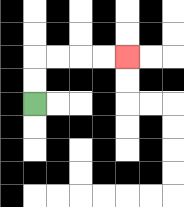{'start': '[1, 4]', 'end': '[5, 2]', 'path_directions': 'U,U,R,R,R,R', 'path_coordinates': '[[1, 4], [1, 3], [1, 2], [2, 2], [3, 2], [4, 2], [5, 2]]'}